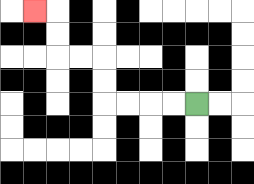{'start': '[8, 4]', 'end': '[1, 0]', 'path_directions': 'L,L,L,L,U,U,L,L,U,U,L', 'path_coordinates': '[[8, 4], [7, 4], [6, 4], [5, 4], [4, 4], [4, 3], [4, 2], [3, 2], [2, 2], [2, 1], [2, 0], [1, 0]]'}